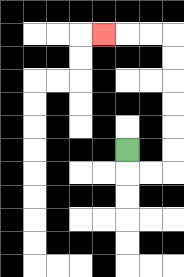{'start': '[5, 6]', 'end': '[4, 1]', 'path_directions': 'D,R,R,U,U,U,U,U,U,L,L,L', 'path_coordinates': '[[5, 6], [5, 7], [6, 7], [7, 7], [7, 6], [7, 5], [7, 4], [7, 3], [7, 2], [7, 1], [6, 1], [5, 1], [4, 1]]'}